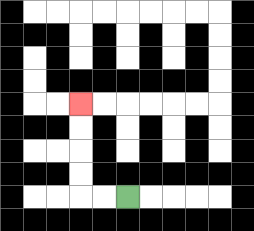{'start': '[5, 8]', 'end': '[3, 4]', 'path_directions': 'L,L,U,U,U,U', 'path_coordinates': '[[5, 8], [4, 8], [3, 8], [3, 7], [3, 6], [3, 5], [3, 4]]'}